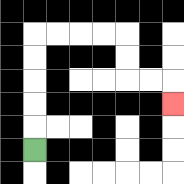{'start': '[1, 6]', 'end': '[7, 4]', 'path_directions': 'U,U,U,U,U,R,R,R,R,D,D,R,R,D', 'path_coordinates': '[[1, 6], [1, 5], [1, 4], [1, 3], [1, 2], [1, 1], [2, 1], [3, 1], [4, 1], [5, 1], [5, 2], [5, 3], [6, 3], [7, 3], [7, 4]]'}